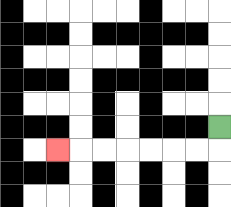{'start': '[9, 5]', 'end': '[2, 6]', 'path_directions': 'D,L,L,L,L,L,L,L', 'path_coordinates': '[[9, 5], [9, 6], [8, 6], [7, 6], [6, 6], [5, 6], [4, 6], [3, 6], [2, 6]]'}